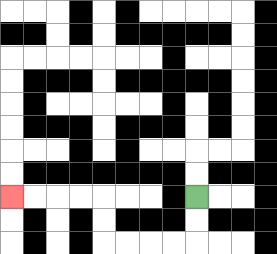{'start': '[8, 8]', 'end': '[0, 8]', 'path_directions': 'D,D,L,L,L,L,U,U,L,L,L,L', 'path_coordinates': '[[8, 8], [8, 9], [8, 10], [7, 10], [6, 10], [5, 10], [4, 10], [4, 9], [4, 8], [3, 8], [2, 8], [1, 8], [0, 8]]'}